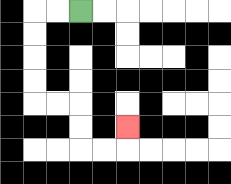{'start': '[3, 0]', 'end': '[5, 5]', 'path_directions': 'L,L,D,D,D,D,R,R,D,D,R,R,U', 'path_coordinates': '[[3, 0], [2, 0], [1, 0], [1, 1], [1, 2], [1, 3], [1, 4], [2, 4], [3, 4], [3, 5], [3, 6], [4, 6], [5, 6], [5, 5]]'}